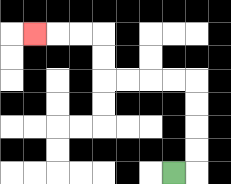{'start': '[7, 7]', 'end': '[1, 1]', 'path_directions': 'R,U,U,U,U,L,L,L,L,U,U,L,L,L', 'path_coordinates': '[[7, 7], [8, 7], [8, 6], [8, 5], [8, 4], [8, 3], [7, 3], [6, 3], [5, 3], [4, 3], [4, 2], [4, 1], [3, 1], [2, 1], [1, 1]]'}